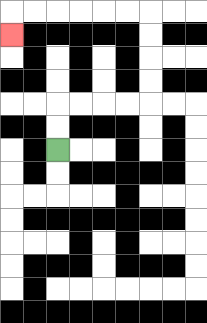{'start': '[2, 6]', 'end': '[0, 1]', 'path_directions': 'U,U,R,R,R,R,U,U,U,U,L,L,L,L,L,L,D', 'path_coordinates': '[[2, 6], [2, 5], [2, 4], [3, 4], [4, 4], [5, 4], [6, 4], [6, 3], [6, 2], [6, 1], [6, 0], [5, 0], [4, 0], [3, 0], [2, 0], [1, 0], [0, 0], [0, 1]]'}